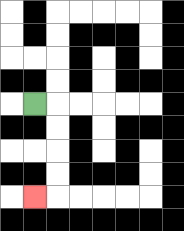{'start': '[1, 4]', 'end': '[1, 8]', 'path_directions': 'R,D,D,D,D,L', 'path_coordinates': '[[1, 4], [2, 4], [2, 5], [2, 6], [2, 7], [2, 8], [1, 8]]'}